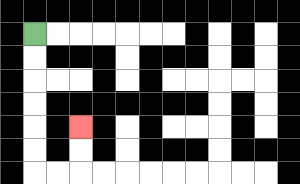{'start': '[1, 1]', 'end': '[3, 5]', 'path_directions': 'D,D,D,D,D,D,R,R,U,U', 'path_coordinates': '[[1, 1], [1, 2], [1, 3], [1, 4], [1, 5], [1, 6], [1, 7], [2, 7], [3, 7], [3, 6], [3, 5]]'}